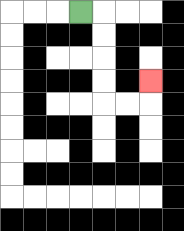{'start': '[3, 0]', 'end': '[6, 3]', 'path_directions': 'R,D,D,D,D,R,R,U', 'path_coordinates': '[[3, 0], [4, 0], [4, 1], [4, 2], [4, 3], [4, 4], [5, 4], [6, 4], [6, 3]]'}